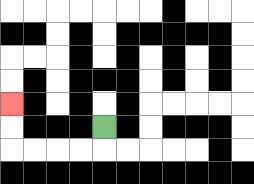{'start': '[4, 5]', 'end': '[0, 4]', 'path_directions': 'D,L,L,L,L,U,U', 'path_coordinates': '[[4, 5], [4, 6], [3, 6], [2, 6], [1, 6], [0, 6], [0, 5], [0, 4]]'}